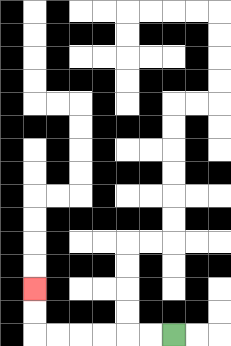{'start': '[7, 14]', 'end': '[1, 12]', 'path_directions': 'L,L,L,L,L,L,U,U', 'path_coordinates': '[[7, 14], [6, 14], [5, 14], [4, 14], [3, 14], [2, 14], [1, 14], [1, 13], [1, 12]]'}